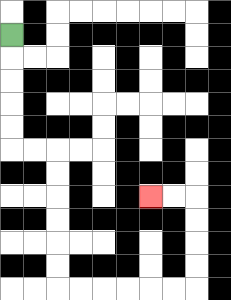{'start': '[0, 1]', 'end': '[6, 8]', 'path_directions': 'D,D,D,D,D,R,R,D,D,D,D,D,D,R,R,R,R,R,R,U,U,U,U,L,L', 'path_coordinates': '[[0, 1], [0, 2], [0, 3], [0, 4], [0, 5], [0, 6], [1, 6], [2, 6], [2, 7], [2, 8], [2, 9], [2, 10], [2, 11], [2, 12], [3, 12], [4, 12], [5, 12], [6, 12], [7, 12], [8, 12], [8, 11], [8, 10], [8, 9], [8, 8], [7, 8], [6, 8]]'}